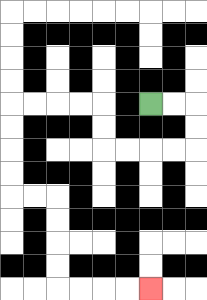{'start': '[6, 4]', 'end': '[6, 12]', 'path_directions': 'R,R,D,D,L,L,L,L,U,U,L,L,L,L,D,D,D,D,R,R,D,D,D,D,R,R,R,R', 'path_coordinates': '[[6, 4], [7, 4], [8, 4], [8, 5], [8, 6], [7, 6], [6, 6], [5, 6], [4, 6], [4, 5], [4, 4], [3, 4], [2, 4], [1, 4], [0, 4], [0, 5], [0, 6], [0, 7], [0, 8], [1, 8], [2, 8], [2, 9], [2, 10], [2, 11], [2, 12], [3, 12], [4, 12], [5, 12], [6, 12]]'}